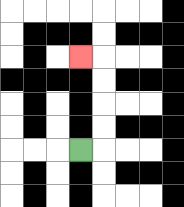{'start': '[3, 6]', 'end': '[3, 2]', 'path_directions': 'R,U,U,U,U,L', 'path_coordinates': '[[3, 6], [4, 6], [4, 5], [4, 4], [4, 3], [4, 2], [3, 2]]'}